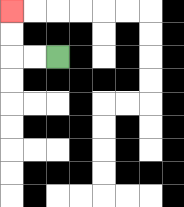{'start': '[2, 2]', 'end': '[0, 0]', 'path_directions': 'L,L,U,U', 'path_coordinates': '[[2, 2], [1, 2], [0, 2], [0, 1], [0, 0]]'}